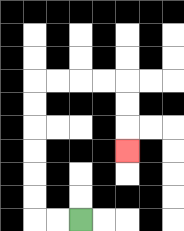{'start': '[3, 9]', 'end': '[5, 6]', 'path_directions': 'L,L,U,U,U,U,U,U,R,R,R,R,D,D,D', 'path_coordinates': '[[3, 9], [2, 9], [1, 9], [1, 8], [1, 7], [1, 6], [1, 5], [1, 4], [1, 3], [2, 3], [3, 3], [4, 3], [5, 3], [5, 4], [5, 5], [5, 6]]'}